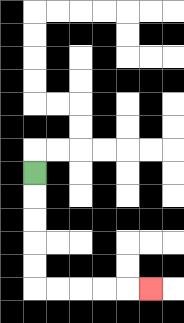{'start': '[1, 7]', 'end': '[6, 12]', 'path_directions': 'D,D,D,D,D,R,R,R,R,R', 'path_coordinates': '[[1, 7], [1, 8], [1, 9], [1, 10], [1, 11], [1, 12], [2, 12], [3, 12], [4, 12], [5, 12], [6, 12]]'}